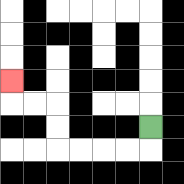{'start': '[6, 5]', 'end': '[0, 3]', 'path_directions': 'D,L,L,L,L,U,U,L,L,U', 'path_coordinates': '[[6, 5], [6, 6], [5, 6], [4, 6], [3, 6], [2, 6], [2, 5], [2, 4], [1, 4], [0, 4], [0, 3]]'}